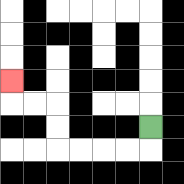{'start': '[6, 5]', 'end': '[0, 3]', 'path_directions': 'D,L,L,L,L,U,U,L,L,U', 'path_coordinates': '[[6, 5], [6, 6], [5, 6], [4, 6], [3, 6], [2, 6], [2, 5], [2, 4], [1, 4], [0, 4], [0, 3]]'}